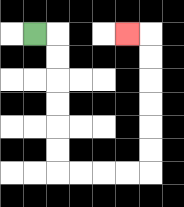{'start': '[1, 1]', 'end': '[5, 1]', 'path_directions': 'R,D,D,D,D,D,D,R,R,R,R,U,U,U,U,U,U,L', 'path_coordinates': '[[1, 1], [2, 1], [2, 2], [2, 3], [2, 4], [2, 5], [2, 6], [2, 7], [3, 7], [4, 7], [5, 7], [6, 7], [6, 6], [6, 5], [6, 4], [6, 3], [6, 2], [6, 1], [5, 1]]'}